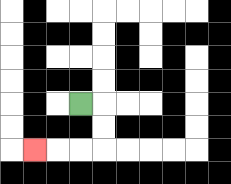{'start': '[3, 4]', 'end': '[1, 6]', 'path_directions': 'R,D,D,L,L,L', 'path_coordinates': '[[3, 4], [4, 4], [4, 5], [4, 6], [3, 6], [2, 6], [1, 6]]'}